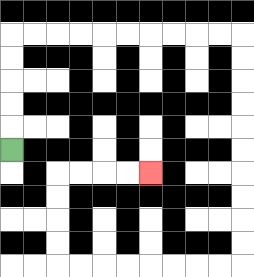{'start': '[0, 6]', 'end': '[6, 7]', 'path_directions': 'U,U,U,U,U,R,R,R,R,R,R,R,R,R,R,D,D,D,D,D,D,D,D,D,D,L,L,L,L,L,L,L,L,U,U,U,U,R,R,R,R', 'path_coordinates': '[[0, 6], [0, 5], [0, 4], [0, 3], [0, 2], [0, 1], [1, 1], [2, 1], [3, 1], [4, 1], [5, 1], [6, 1], [7, 1], [8, 1], [9, 1], [10, 1], [10, 2], [10, 3], [10, 4], [10, 5], [10, 6], [10, 7], [10, 8], [10, 9], [10, 10], [10, 11], [9, 11], [8, 11], [7, 11], [6, 11], [5, 11], [4, 11], [3, 11], [2, 11], [2, 10], [2, 9], [2, 8], [2, 7], [3, 7], [4, 7], [5, 7], [6, 7]]'}